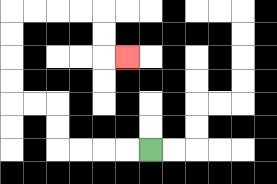{'start': '[6, 6]', 'end': '[5, 2]', 'path_directions': 'L,L,L,L,U,U,L,L,U,U,U,U,R,R,R,R,D,D,R', 'path_coordinates': '[[6, 6], [5, 6], [4, 6], [3, 6], [2, 6], [2, 5], [2, 4], [1, 4], [0, 4], [0, 3], [0, 2], [0, 1], [0, 0], [1, 0], [2, 0], [3, 0], [4, 0], [4, 1], [4, 2], [5, 2]]'}